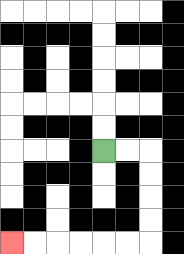{'start': '[4, 6]', 'end': '[0, 10]', 'path_directions': 'R,R,D,D,D,D,L,L,L,L,L,L', 'path_coordinates': '[[4, 6], [5, 6], [6, 6], [6, 7], [6, 8], [6, 9], [6, 10], [5, 10], [4, 10], [3, 10], [2, 10], [1, 10], [0, 10]]'}